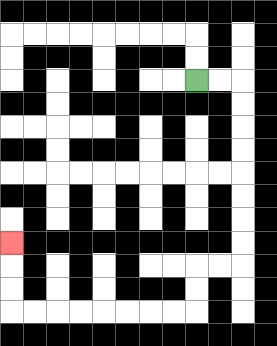{'start': '[8, 3]', 'end': '[0, 10]', 'path_directions': 'R,R,D,D,D,D,D,D,D,D,L,L,D,D,L,L,L,L,L,L,L,L,U,U,U', 'path_coordinates': '[[8, 3], [9, 3], [10, 3], [10, 4], [10, 5], [10, 6], [10, 7], [10, 8], [10, 9], [10, 10], [10, 11], [9, 11], [8, 11], [8, 12], [8, 13], [7, 13], [6, 13], [5, 13], [4, 13], [3, 13], [2, 13], [1, 13], [0, 13], [0, 12], [0, 11], [0, 10]]'}